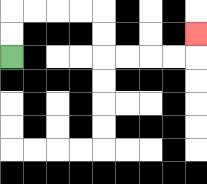{'start': '[0, 2]', 'end': '[8, 1]', 'path_directions': 'U,U,R,R,R,R,D,D,R,R,R,R,U', 'path_coordinates': '[[0, 2], [0, 1], [0, 0], [1, 0], [2, 0], [3, 0], [4, 0], [4, 1], [4, 2], [5, 2], [6, 2], [7, 2], [8, 2], [8, 1]]'}